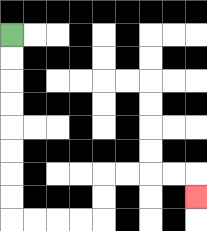{'start': '[0, 1]', 'end': '[8, 8]', 'path_directions': 'D,D,D,D,D,D,D,D,R,R,R,R,U,U,R,R,R,R,D', 'path_coordinates': '[[0, 1], [0, 2], [0, 3], [0, 4], [0, 5], [0, 6], [0, 7], [0, 8], [0, 9], [1, 9], [2, 9], [3, 9], [4, 9], [4, 8], [4, 7], [5, 7], [6, 7], [7, 7], [8, 7], [8, 8]]'}